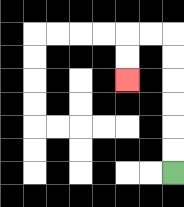{'start': '[7, 7]', 'end': '[5, 3]', 'path_directions': 'U,U,U,U,U,U,L,L,D,D', 'path_coordinates': '[[7, 7], [7, 6], [7, 5], [7, 4], [7, 3], [7, 2], [7, 1], [6, 1], [5, 1], [5, 2], [5, 3]]'}